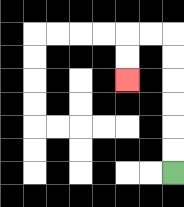{'start': '[7, 7]', 'end': '[5, 3]', 'path_directions': 'U,U,U,U,U,U,L,L,D,D', 'path_coordinates': '[[7, 7], [7, 6], [7, 5], [7, 4], [7, 3], [7, 2], [7, 1], [6, 1], [5, 1], [5, 2], [5, 3]]'}